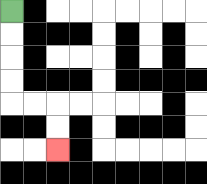{'start': '[0, 0]', 'end': '[2, 6]', 'path_directions': 'D,D,D,D,R,R,D,D', 'path_coordinates': '[[0, 0], [0, 1], [0, 2], [0, 3], [0, 4], [1, 4], [2, 4], [2, 5], [2, 6]]'}